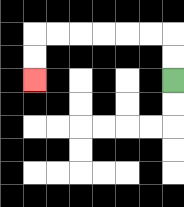{'start': '[7, 3]', 'end': '[1, 3]', 'path_directions': 'U,U,L,L,L,L,L,L,D,D', 'path_coordinates': '[[7, 3], [7, 2], [7, 1], [6, 1], [5, 1], [4, 1], [3, 1], [2, 1], [1, 1], [1, 2], [1, 3]]'}